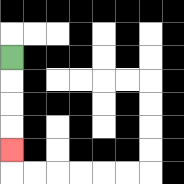{'start': '[0, 2]', 'end': '[0, 6]', 'path_directions': 'D,D,D,D', 'path_coordinates': '[[0, 2], [0, 3], [0, 4], [0, 5], [0, 6]]'}